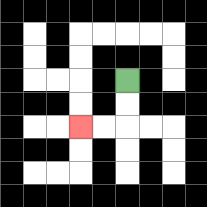{'start': '[5, 3]', 'end': '[3, 5]', 'path_directions': 'D,D,L,L', 'path_coordinates': '[[5, 3], [5, 4], [5, 5], [4, 5], [3, 5]]'}